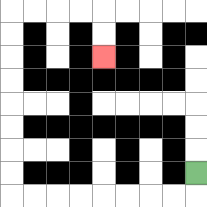{'start': '[8, 7]', 'end': '[4, 2]', 'path_directions': 'D,L,L,L,L,L,L,L,L,U,U,U,U,U,U,U,U,R,R,R,R,D,D', 'path_coordinates': '[[8, 7], [8, 8], [7, 8], [6, 8], [5, 8], [4, 8], [3, 8], [2, 8], [1, 8], [0, 8], [0, 7], [0, 6], [0, 5], [0, 4], [0, 3], [0, 2], [0, 1], [0, 0], [1, 0], [2, 0], [3, 0], [4, 0], [4, 1], [4, 2]]'}